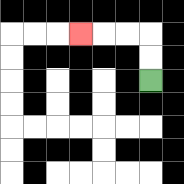{'start': '[6, 3]', 'end': '[3, 1]', 'path_directions': 'U,U,L,L,L', 'path_coordinates': '[[6, 3], [6, 2], [6, 1], [5, 1], [4, 1], [3, 1]]'}